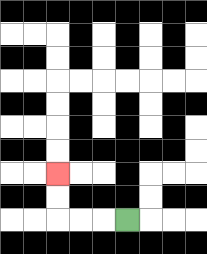{'start': '[5, 9]', 'end': '[2, 7]', 'path_directions': 'L,L,L,U,U', 'path_coordinates': '[[5, 9], [4, 9], [3, 9], [2, 9], [2, 8], [2, 7]]'}